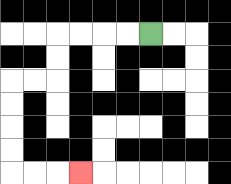{'start': '[6, 1]', 'end': '[3, 7]', 'path_directions': 'L,L,L,L,D,D,L,L,D,D,D,D,R,R,R', 'path_coordinates': '[[6, 1], [5, 1], [4, 1], [3, 1], [2, 1], [2, 2], [2, 3], [1, 3], [0, 3], [0, 4], [0, 5], [0, 6], [0, 7], [1, 7], [2, 7], [3, 7]]'}